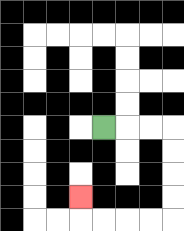{'start': '[4, 5]', 'end': '[3, 8]', 'path_directions': 'R,R,R,D,D,D,D,L,L,L,L,U', 'path_coordinates': '[[4, 5], [5, 5], [6, 5], [7, 5], [7, 6], [7, 7], [7, 8], [7, 9], [6, 9], [5, 9], [4, 9], [3, 9], [3, 8]]'}